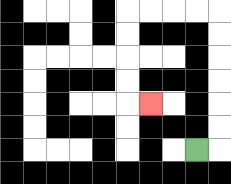{'start': '[8, 6]', 'end': '[6, 4]', 'path_directions': 'R,U,U,U,U,U,U,L,L,L,L,D,D,D,D,R', 'path_coordinates': '[[8, 6], [9, 6], [9, 5], [9, 4], [9, 3], [9, 2], [9, 1], [9, 0], [8, 0], [7, 0], [6, 0], [5, 0], [5, 1], [5, 2], [5, 3], [5, 4], [6, 4]]'}